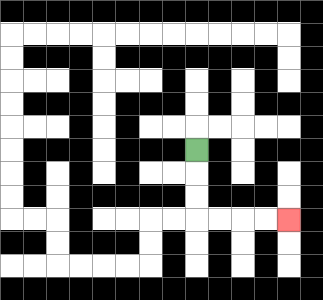{'start': '[8, 6]', 'end': '[12, 9]', 'path_directions': 'D,D,D,R,R,R,R', 'path_coordinates': '[[8, 6], [8, 7], [8, 8], [8, 9], [9, 9], [10, 9], [11, 9], [12, 9]]'}